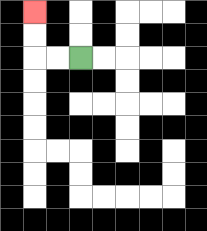{'start': '[3, 2]', 'end': '[1, 0]', 'path_directions': 'L,L,U,U', 'path_coordinates': '[[3, 2], [2, 2], [1, 2], [1, 1], [1, 0]]'}